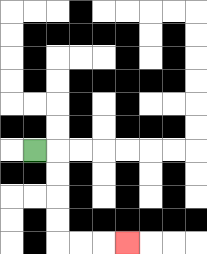{'start': '[1, 6]', 'end': '[5, 10]', 'path_directions': 'R,D,D,D,D,R,R,R', 'path_coordinates': '[[1, 6], [2, 6], [2, 7], [2, 8], [2, 9], [2, 10], [3, 10], [4, 10], [5, 10]]'}